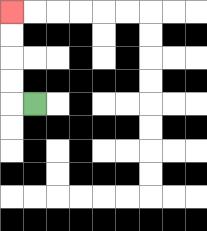{'start': '[1, 4]', 'end': '[0, 0]', 'path_directions': 'L,U,U,U,U', 'path_coordinates': '[[1, 4], [0, 4], [0, 3], [0, 2], [0, 1], [0, 0]]'}